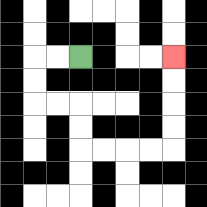{'start': '[3, 2]', 'end': '[7, 2]', 'path_directions': 'L,L,D,D,R,R,D,D,R,R,R,R,U,U,U,U', 'path_coordinates': '[[3, 2], [2, 2], [1, 2], [1, 3], [1, 4], [2, 4], [3, 4], [3, 5], [3, 6], [4, 6], [5, 6], [6, 6], [7, 6], [7, 5], [7, 4], [7, 3], [7, 2]]'}